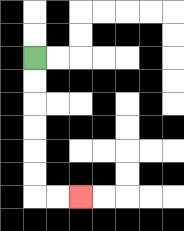{'start': '[1, 2]', 'end': '[3, 8]', 'path_directions': 'D,D,D,D,D,D,R,R', 'path_coordinates': '[[1, 2], [1, 3], [1, 4], [1, 5], [1, 6], [1, 7], [1, 8], [2, 8], [3, 8]]'}